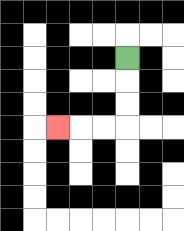{'start': '[5, 2]', 'end': '[2, 5]', 'path_directions': 'D,D,D,L,L,L', 'path_coordinates': '[[5, 2], [5, 3], [5, 4], [5, 5], [4, 5], [3, 5], [2, 5]]'}